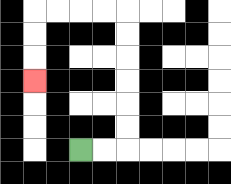{'start': '[3, 6]', 'end': '[1, 3]', 'path_directions': 'R,R,U,U,U,U,U,U,L,L,L,L,D,D,D', 'path_coordinates': '[[3, 6], [4, 6], [5, 6], [5, 5], [5, 4], [5, 3], [5, 2], [5, 1], [5, 0], [4, 0], [3, 0], [2, 0], [1, 0], [1, 1], [1, 2], [1, 3]]'}